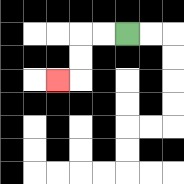{'start': '[5, 1]', 'end': '[2, 3]', 'path_directions': 'L,L,D,D,L', 'path_coordinates': '[[5, 1], [4, 1], [3, 1], [3, 2], [3, 3], [2, 3]]'}